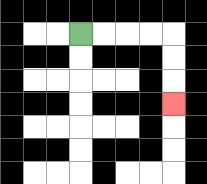{'start': '[3, 1]', 'end': '[7, 4]', 'path_directions': 'R,R,R,R,D,D,D', 'path_coordinates': '[[3, 1], [4, 1], [5, 1], [6, 1], [7, 1], [7, 2], [7, 3], [7, 4]]'}